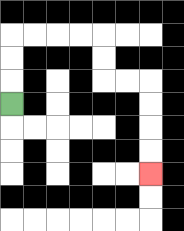{'start': '[0, 4]', 'end': '[6, 7]', 'path_directions': 'U,U,U,R,R,R,R,D,D,R,R,D,D,D,D', 'path_coordinates': '[[0, 4], [0, 3], [0, 2], [0, 1], [1, 1], [2, 1], [3, 1], [4, 1], [4, 2], [4, 3], [5, 3], [6, 3], [6, 4], [6, 5], [6, 6], [6, 7]]'}